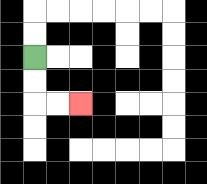{'start': '[1, 2]', 'end': '[3, 4]', 'path_directions': 'D,D,R,R', 'path_coordinates': '[[1, 2], [1, 3], [1, 4], [2, 4], [3, 4]]'}